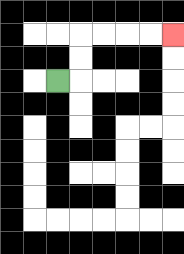{'start': '[2, 3]', 'end': '[7, 1]', 'path_directions': 'R,U,U,R,R,R,R', 'path_coordinates': '[[2, 3], [3, 3], [3, 2], [3, 1], [4, 1], [5, 1], [6, 1], [7, 1]]'}